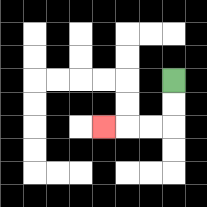{'start': '[7, 3]', 'end': '[4, 5]', 'path_directions': 'D,D,L,L,L', 'path_coordinates': '[[7, 3], [7, 4], [7, 5], [6, 5], [5, 5], [4, 5]]'}